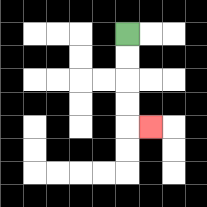{'start': '[5, 1]', 'end': '[6, 5]', 'path_directions': 'D,D,D,D,R', 'path_coordinates': '[[5, 1], [5, 2], [5, 3], [5, 4], [5, 5], [6, 5]]'}